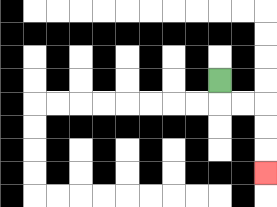{'start': '[9, 3]', 'end': '[11, 7]', 'path_directions': 'D,R,R,D,D,D', 'path_coordinates': '[[9, 3], [9, 4], [10, 4], [11, 4], [11, 5], [11, 6], [11, 7]]'}